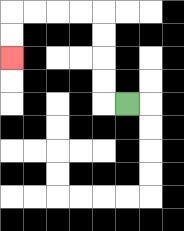{'start': '[5, 4]', 'end': '[0, 2]', 'path_directions': 'L,U,U,U,U,L,L,L,L,D,D', 'path_coordinates': '[[5, 4], [4, 4], [4, 3], [4, 2], [4, 1], [4, 0], [3, 0], [2, 0], [1, 0], [0, 0], [0, 1], [0, 2]]'}